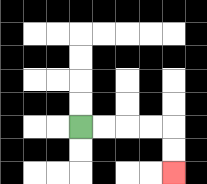{'start': '[3, 5]', 'end': '[7, 7]', 'path_directions': 'R,R,R,R,D,D', 'path_coordinates': '[[3, 5], [4, 5], [5, 5], [6, 5], [7, 5], [7, 6], [7, 7]]'}